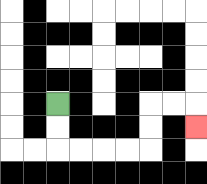{'start': '[2, 4]', 'end': '[8, 5]', 'path_directions': 'D,D,R,R,R,R,U,U,R,R,D', 'path_coordinates': '[[2, 4], [2, 5], [2, 6], [3, 6], [4, 6], [5, 6], [6, 6], [6, 5], [6, 4], [7, 4], [8, 4], [8, 5]]'}